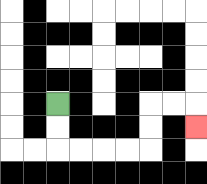{'start': '[2, 4]', 'end': '[8, 5]', 'path_directions': 'D,D,R,R,R,R,U,U,R,R,D', 'path_coordinates': '[[2, 4], [2, 5], [2, 6], [3, 6], [4, 6], [5, 6], [6, 6], [6, 5], [6, 4], [7, 4], [8, 4], [8, 5]]'}